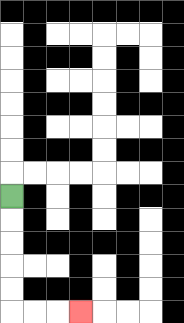{'start': '[0, 8]', 'end': '[3, 13]', 'path_directions': 'D,D,D,D,D,R,R,R', 'path_coordinates': '[[0, 8], [0, 9], [0, 10], [0, 11], [0, 12], [0, 13], [1, 13], [2, 13], [3, 13]]'}